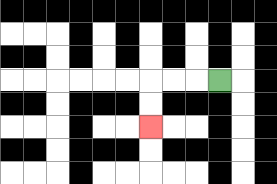{'start': '[9, 3]', 'end': '[6, 5]', 'path_directions': 'L,L,L,D,D', 'path_coordinates': '[[9, 3], [8, 3], [7, 3], [6, 3], [6, 4], [6, 5]]'}